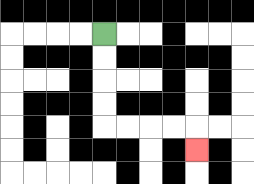{'start': '[4, 1]', 'end': '[8, 6]', 'path_directions': 'D,D,D,D,R,R,R,R,D', 'path_coordinates': '[[4, 1], [4, 2], [4, 3], [4, 4], [4, 5], [5, 5], [6, 5], [7, 5], [8, 5], [8, 6]]'}